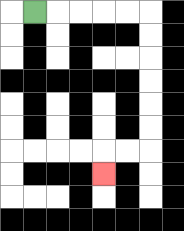{'start': '[1, 0]', 'end': '[4, 7]', 'path_directions': 'R,R,R,R,R,D,D,D,D,D,D,L,L,D', 'path_coordinates': '[[1, 0], [2, 0], [3, 0], [4, 0], [5, 0], [6, 0], [6, 1], [6, 2], [6, 3], [6, 4], [6, 5], [6, 6], [5, 6], [4, 6], [4, 7]]'}